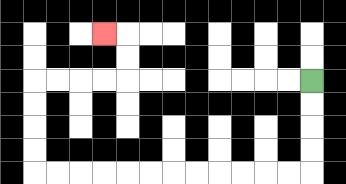{'start': '[13, 3]', 'end': '[4, 1]', 'path_directions': 'D,D,D,D,L,L,L,L,L,L,L,L,L,L,L,L,U,U,U,U,R,R,R,R,U,U,L', 'path_coordinates': '[[13, 3], [13, 4], [13, 5], [13, 6], [13, 7], [12, 7], [11, 7], [10, 7], [9, 7], [8, 7], [7, 7], [6, 7], [5, 7], [4, 7], [3, 7], [2, 7], [1, 7], [1, 6], [1, 5], [1, 4], [1, 3], [2, 3], [3, 3], [4, 3], [5, 3], [5, 2], [5, 1], [4, 1]]'}